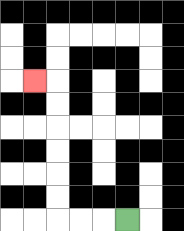{'start': '[5, 9]', 'end': '[1, 3]', 'path_directions': 'L,L,L,U,U,U,U,U,U,L', 'path_coordinates': '[[5, 9], [4, 9], [3, 9], [2, 9], [2, 8], [2, 7], [2, 6], [2, 5], [2, 4], [2, 3], [1, 3]]'}